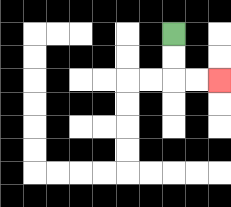{'start': '[7, 1]', 'end': '[9, 3]', 'path_directions': 'D,D,R,R', 'path_coordinates': '[[7, 1], [7, 2], [7, 3], [8, 3], [9, 3]]'}